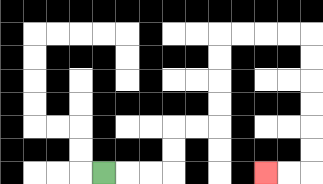{'start': '[4, 7]', 'end': '[11, 7]', 'path_directions': 'R,R,R,U,U,R,R,U,U,U,U,R,R,R,R,D,D,D,D,D,D,L,L', 'path_coordinates': '[[4, 7], [5, 7], [6, 7], [7, 7], [7, 6], [7, 5], [8, 5], [9, 5], [9, 4], [9, 3], [9, 2], [9, 1], [10, 1], [11, 1], [12, 1], [13, 1], [13, 2], [13, 3], [13, 4], [13, 5], [13, 6], [13, 7], [12, 7], [11, 7]]'}